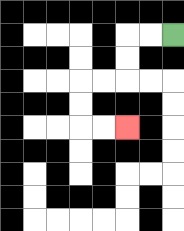{'start': '[7, 1]', 'end': '[5, 5]', 'path_directions': 'L,L,D,D,L,L,D,D,R,R', 'path_coordinates': '[[7, 1], [6, 1], [5, 1], [5, 2], [5, 3], [4, 3], [3, 3], [3, 4], [3, 5], [4, 5], [5, 5]]'}